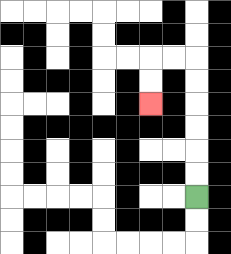{'start': '[8, 8]', 'end': '[6, 4]', 'path_directions': 'U,U,U,U,U,U,L,L,D,D', 'path_coordinates': '[[8, 8], [8, 7], [8, 6], [8, 5], [8, 4], [8, 3], [8, 2], [7, 2], [6, 2], [6, 3], [6, 4]]'}